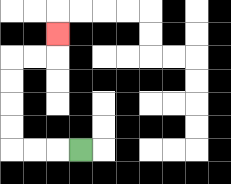{'start': '[3, 6]', 'end': '[2, 1]', 'path_directions': 'L,L,L,U,U,U,U,R,R,U', 'path_coordinates': '[[3, 6], [2, 6], [1, 6], [0, 6], [0, 5], [0, 4], [0, 3], [0, 2], [1, 2], [2, 2], [2, 1]]'}